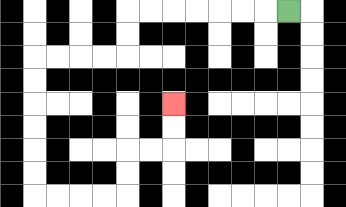{'start': '[12, 0]', 'end': '[7, 4]', 'path_directions': 'L,L,L,L,L,L,L,D,D,L,L,L,L,D,D,D,D,D,D,R,R,R,R,U,U,R,R,U,U', 'path_coordinates': '[[12, 0], [11, 0], [10, 0], [9, 0], [8, 0], [7, 0], [6, 0], [5, 0], [5, 1], [5, 2], [4, 2], [3, 2], [2, 2], [1, 2], [1, 3], [1, 4], [1, 5], [1, 6], [1, 7], [1, 8], [2, 8], [3, 8], [4, 8], [5, 8], [5, 7], [5, 6], [6, 6], [7, 6], [7, 5], [7, 4]]'}